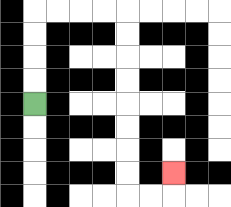{'start': '[1, 4]', 'end': '[7, 7]', 'path_directions': 'U,U,U,U,R,R,R,R,D,D,D,D,D,D,D,D,R,R,U', 'path_coordinates': '[[1, 4], [1, 3], [1, 2], [1, 1], [1, 0], [2, 0], [3, 0], [4, 0], [5, 0], [5, 1], [5, 2], [5, 3], [5, 4], [5, 5], [5, 6], [5, 7], [5, 8], [6, 8], [7, 8], [7, 7]]'}